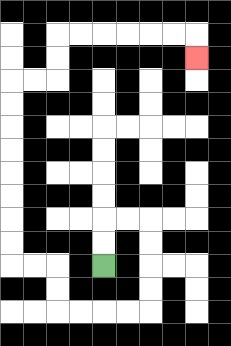{'start': '[4, 11]', 'end': '[8, 2]', 'path_directions': 'U,U,R,R,D,D,D,D,L,L,L,L,U,U,L,L,U,U,U,U,U,U,U,U,R,R,U,U,R,R,R,R,R,R,D', 'path_coordinates': '[[4, 11], [4, 10], [4, 9], [5, 9], [6, 9], [6, 10], [6, 11], [6, 12], [6, 13], [5, 13], [4, 13], [3, 13], [2, 13], [2, 12], [2, 11], [1, 11], [0, 11], [0, 10], [0, 9], [0, 8], [0, 7], [0, 6], [0, 5], [0, 4], [0, 3], [1, 3], [2, 3], [2, 2], [2, 1], [3, 1], [4, 1], [5, 1], [6, 1], [7, 1], [8, 1], [8, 2]]'}